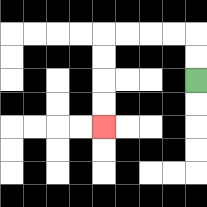{'start': '[8, 3]', 'end': '[4, 5]', 'path_directions': 'U,U,L,L,L,L,D,D,D,D', 'path_coordinates': '[[8, 3], [8, 2], [8, 1], [7, 1], [6, 1], [5, 1], [4, 1], [4, 2], [4, 3], [4, 4], [4, 5]]'}